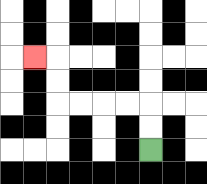{'start': '[6, 6]', 'end': '[1, 2]', 'path_directions': 'U,U,L,L,L,L,U,U,L', 'path_coordinates': '[[6, 6], [6, 5], [6, 4], [5, 4], [4, 4], [3, 4], [2, 4], [2, 3], [2, 2], [1, 2]]'}